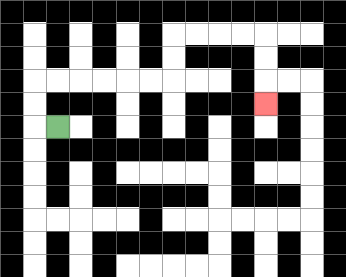{'start': '[2, 5]', 'end': '[11, 4]', 'path_directions': 'L,U,U,R,R,R,R,R,R,U,U,R,R,R,R,D,D,D', 'path_coordinates': '[[2, 5], [1, 5], [1, 4], [1, 3], [2, 3], [3, 3], [4, 3], [5, 3], [6, 3], [7, 3], [7, 2], [7, 1], [8, 1], [9, 1], [10, 1], [11, 1], [11, 2], [11, 3], [11, 4]]'}